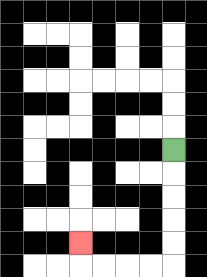{'start': '[7, 6]', 'end': '[3, 10]', 'path_directions': 'D,D,D,D,D,L,L,L,L,U', 'path_coordinates': '[[7, 6], [7, 7], [7, 8], [7, 9], [7, 10], [7, 11], [6, 11], [5, 11], [4, 11], [3, 11], [3, 10]]'}